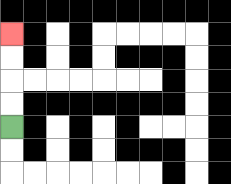{'start': '[0, 5]', 'end': '[0, 1]', 'path_directions': 'U,U,U,U', 'path_coordinates': '[[0, 5], [0, 4], [0, 3], [0, 2], [0, 1]]'}